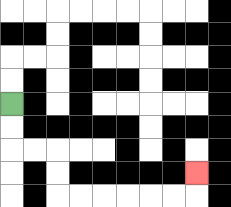{'start': '[0, 4]', 'end': '[8, 7]', 'path_directions': 'D,D,R,R,D,D,R,R,R,R,R,R,U', 'path_coordinates': '[[0, 4], [0, 5], [0, 6], [1, 6], [2, 6], [2, 7], [2, 8], [3, 8], [4, 8], [5, 8], [6, 8], [7, 8], [8, 8], [8, 7]]'}